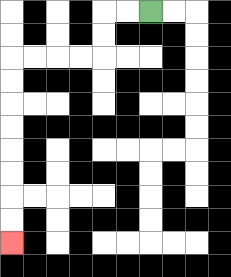{'start': '[6, 0]', 'end': '[0, 10]', 'path_directions': 'L,L,D,D,L,L,L,L,D,D,D,D,D,D,D,D', 'path_coordinates': '[[6, 0], [5, 0], [4, 0], [4, 1], [4, 2], [3, 2], [2, 2], [1, 2], [0, 2], [0, 3], [0, 4], [0, 5], [0, 6], [0, 7], [0, 8], [0, 9], [0, 10]]'}